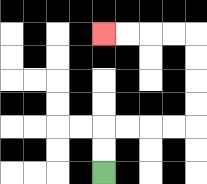{'start': '[4, 7]', 'end': '[4, 1]', 'path_directions': 'U,U,R,R,R,R,U,U,U,U,L,L,L,L', 'path_coordinates': '[[4, 7], [4, 6], [4, 5], [5, 5], [6, 5], [7, 5], [8, 5], [8, 4], [8, 3], [8, 2], [8, 1], [7, 1], [6, 1], [5, 1], [4, 1]]'}